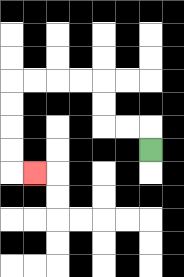{'start': '[6, 6]', 'end': '[1, 7]', 'path_directions': 'U,L,L,U,U,L,L,L,L,D,D,D,D,R', 'path_coordinates': '[[6, 6], [6, 5], [5, 5], [4, 5], [4, 4], [4, 3], [3, 3], [2, 3], [1, 3], [0, 3], [0, 4], [0, 5], [0, 6], [0, 7], [1, 7]]'}